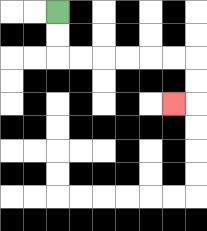{'start': '[2, 0]', 'end': '[7, 4]', 'path_directions': 'D,D,R,R,R,R,R,R,D,D,L', 'path_coordinates': '[[2, 0], [2, 1], [2, 2], [3, 2], [4, 2], [5, 2], [6, 2], [7, 2], [8, 2], [8, 3], [8, 4], [7, 4]]'}